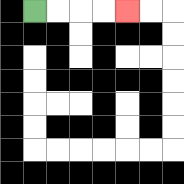{'start': '[1, 0]', 'end': '[5, 0]', 'path_directions': 'R,R,R,R', 'path_coordinates': '[[1, 0], [2, 0], [3, 0], [4, 0], [5, 0]]'}